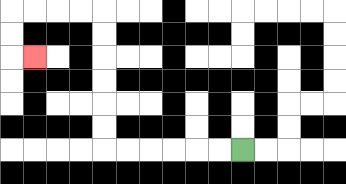{'start': '[10, 6]', 'end': '[1, 2]', 'path_directions': 'L,L,L,L,L,L,U,U,U,U,U,U,L,L,L,L,D,D,R', 'path_coordinates': '[[10, 6], [9, 6], [8, 6], [7, 6], [6, 6], [5, 6], [4, 6], [4, 5], [4, 4], [4, 3], [4, 2], [4, 1], [4, 0], [3, 0], [2, 0], [1, 0], [0, 0], [0, 1], [0, 2], [1, 2]]'}